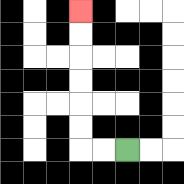{'start': '[5, 6]', 'end': '[3, 0]', 'path_directions': 'L,L,U,U,U,U,U,U', 'path_coordinates': '[[5, 6], [4, 6], [3, 6], [3, 5], [3, 4], [3, 3], [3, 2], [3, 1], [3, 0]]'}